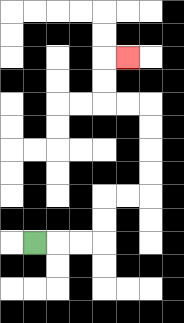{'start': '[1, 10]', 'end': '[5, 2]', 'path_directions': 'R,R,R,U,U,R,R,U,U,U,U,L,L,U,U,R', 'path_coordinates': '[[1, 10], [2, 10], [3, 10], [4, 10], [4, 9], [4, 8], [5, 8], [6, 8], [6, 7], [6, 6], [6, 5], [6, 4], [5, 4], [4, 4], [4, 3], [4, 2], [5, 2]]'}